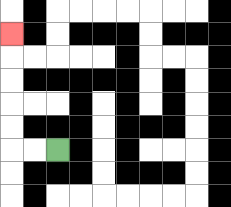{'start': '[2, 6]', 'end': '[0, 1]', 'path_directions': 'L,L,U,U,U,U,U', 'path_coordinates': '[[2, 6], [1, 6], [0, 6], [0, 5], [0, 4], [0, 3], [0, 2], [0, 1]]'}